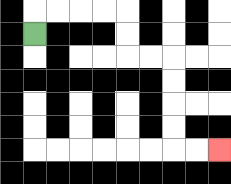{'start': '[1, 1]', 'end': '[9, 6]', 'path_directions': 'U,R,R,R,R,D,D,R,R,D,D,D,D,R,R', 'path_coordinates': '[[1, 1], [1, 0], [2, 0], [3, 0], [4, 0], [5, 0], [5, 1], [5, 2], [6, 2], [7, 2], [7, 3], [7, 4], [7, 5], [7, 6], [8, 6], [9, 6]]'}